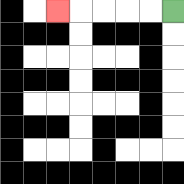{'start': '[7, 0]', 'end': '[2, 0]', 'path_directions': 'L,L,L,L,L', 'path_coordinates': '[[7, 0], [6, 0], [5, 0], [4, 0], [3, 0], [2, 0]]'}